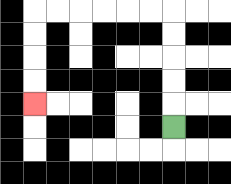{'start': '[7, 5]', 'end': '[1, 4]', 'path_directions': 'U,U,U,U,U,L,L,L,L,L,L,D,D,D,D', 'path_coordinates': '[[7, 5], [7, 4], [7, 3], [7, 2], [7, 1], [7, 0], [6, 0], [5, 0], [4, 0], [3, 0], [2, 0], [1, 0], [1, 1], [1, 2], [1, 3], [1, 4]]'}